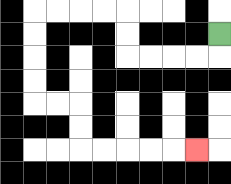{'start': '[9, 1]', 'end': '[8, 6]', 'path_directions': 'D,L,L,L,L,U,U,L,L,L,L,D,D,D,D,R,R,D,D,R,R,R,R,R', 'path_coordinates': '[[9, 1], [9, 2], [8, 2], [7, 2], [6, 2], [5, 2], [5, 1], [5, 0], [4, 0], [3, 0], [2, 0], [1, 0], [1, 1], [1, 2], [1, 3], [1, 4], [2, 4], [3, 4], [3, 5], [3, 6], [4, 6], [5, 6], [6, 6], [7, 6], [8, 6]]'}